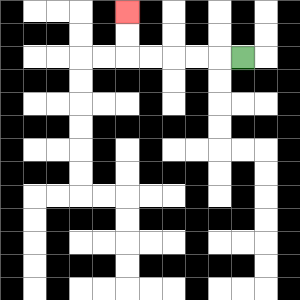{'start': '[10, 2]', 'end': '[5, 0]', 'path_directions': 'L,L,L,L,L,U,U', 'path_coordinates': '[[10, 2], [9, 2], [8, 2], [7, 2], [6, 2], [5, 2], [5, 1], [5, 0]]'}